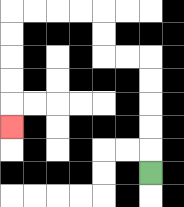{'start': '[6, 7]', 'end': '[0, 5]', 'path_directions': 'U,U,U,U,U,L,L,U,U,L,L,L,L,D,D,D,D,D', 'path_coordinates': '[[6, 7], [6, 6], [6, 5], [6, 4], [6, 3], [6, 2], [5, 2], [4, 2], [4, 1], [4, 0], [3, 0], [2, 0], [1, 0], [0, 0], [0, 1], [0, 2], [0, 3], [0, 4], [0, 5]]'}